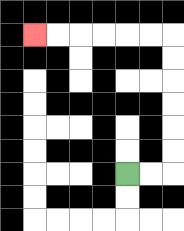{'start': '[5, 7]', 'end': '[1, 1]', 'path_directions': 'R,R,U,U,U,U,U,U,L,L,L,L,L,L', 'path_coordinates': '[[5, 7], [6, 7], [7, 7], [7, 6], [7, 5], [7, 4], [7, 3], [7, 2], [7, 1], [6, 1], [5, 1], [4, 1], [3, 1], [2, 1], [1, 1]]'}